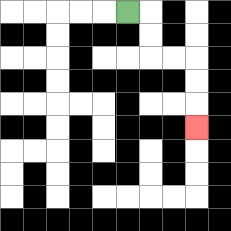{'start': '[5, 0]', 'end': '[8, 5]', 'path_directions': 'R,D,D,R,R,D,D,D', 'path_coordinates': '[[5, 0], [6, 0], [6, 1], [6, 2], [7, 2], [8, 2], [8, 3], [8, 4], [8, 5]]'}